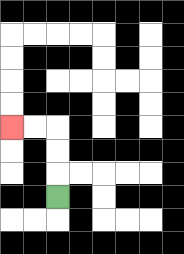{'start': '[2, 8]', 'end': '[0, 5]', 'path_directions': 'U,U,U,L,L', 'path_coordinates': '[[2, 8], [2, 7], [2, 6], [2, 5], [1, 5], [0, 5]]'}